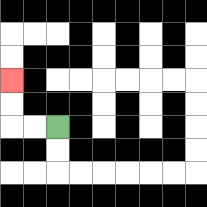{'start': '[2, 5]', 'end': '[0, 3]', 'path_directions': 'L,L,U,U', 'path_coordinates': '[[2, 5], [1, 5], [0, 5], [0, 4], [0, 3]]'}